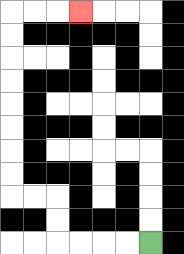{'start': '[6, 10]', 'end': '[3, 0]', 'path_directions': 'L,L,L,L,U,U,L,L,U,U,U,U,U,U,U,U,R,R,R', 'path_coordinates': '[[6, 10], [5, 10], [4, 10], [3, 10], [2, 10], [2, 9], [2, 8], [1, 8], [0, 8], [0, 7], [0, 6], [0, 5], [0, 4], [0, 3], [0, 2], [0, 1], [0, 0], [1, 0], [2, 0], [3, 0]]'}